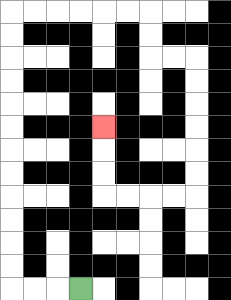{'start': '[3, 12]', 'end': '[4, 5]', 'path_directions': 'L,L,L,U,U,U,U,U,U,U,U,U,U,U,U,R,R,R,R,R,R,D,D,R,R,D,D,D,D,D,D,L,L,L,L,U,U,U', 'path_coordinates': '[[3, 12], [2, 12], [1, 12], [0, 12], [0, 11], [0, 10], [0, 9], [0, 8], [0, 7], [0, 6], [0, 5], [0, 4], [0, 3], [0, 2], [0, 1], [0, 0], [1, 0], [2, 0], [3, 0], [4, 0], [5, 0], [6, 0], [6, 1], [6, 2], [7, 2], [8, 2], [8, 3], [8, 4], [8, 5], [8, 6], [8, 7], [8, 8], [7, 8], [6, 8], [5, 8], [4, 8], [4, 7], [4, 6], [4, 5]]'}